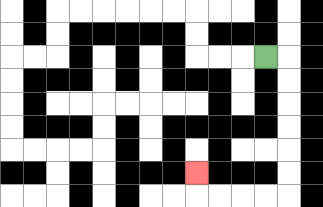{'start': '[11, 2]', 'end': '[8, 7]', 'path_directions': 'R,D,D,D,D,D,D,L,L,L,L,U', 'path_coordinates': '[[11, 2], [12, 2], [12, 3], [12, 4], [12, 5], [12, 6], [12, 7], [12, 8], [11, 8], [10, 8], [9, 8], [8, 8], [8, 7]]'}